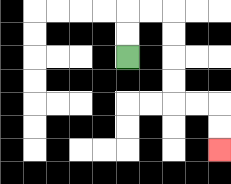{'start': '[5, 2]', 'end': '[9, 6]', 'path_directions': 'U,U,R,R,D,D,D,D,R,R,D,D', 'path_coordinates': '[[5, 2], [5, 1], [5, 0], [6, 0], [7, 0], [7, 1], [7, 2], [7, 3], [7, 4], [8, 4], [9, 4], [9, 5], [9, 6]]'}